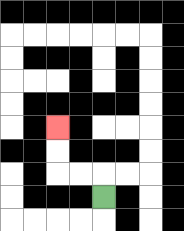{'start': '[4, 8]', 'end': '[2, 5]', 'path_directions': 'U,L,L,U,U', 'path_coordinates': '[[4, 8], [4, 7], [3, 7], [2, 7], [2, 6], [2, 5]]'}